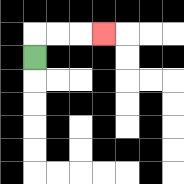{'start': '[1, 2]', 'end': '[4, 1]', 'path_directions': 'U,R,R,R', 'path_coordinates': '[[1, 2], [1, 1], [2, 1], [3, 1], [4, 1]]'}